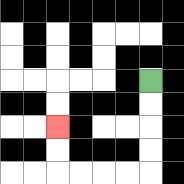{'start': '[6, 3]', 'end': '[2, 5]', 'path_directions': 'D,D,D,D,L,L,L,L,U,U', 'path_coordinates': '[[6, 3], [6, 4], [6, 5], [6, 6], [6, 7], [5, 7], [4, 7], [3, 7], [2, 7], [2, 6], [2, 5]]'}